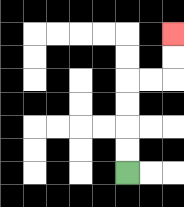{'start': '[5, 7]', 'end': '[7, 1]', 'path_directions': 'U,U,U,U,R,R,U,U', 'path_coordinates': '[[5, 7], [5, 6], [5, 5], [5, 4], [5, 3], [6, 3], [7, 3], [7, 2], [7, 1]]'}